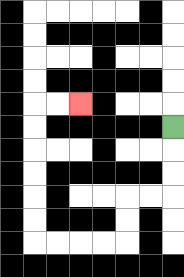{'start': '[7, 5]', 'end': '[3, 4]', 'path_directions': 'D,D,D,L,L,D,D,L,L,L,L,U,U,U,U,U,U,R,R', 'path_coordinates': '[[7, 5], [7, 6], [7, 7], [7, 8], [6, 8], [5, 8], [5, 9], [5, 10], [4, 10], [3, 10], [2, 10], [1, 10], [1, 9], [1, 8], [1, 7], [1, 6], [1, 5], [1, 4], [2, 4], [3, 4]]'}